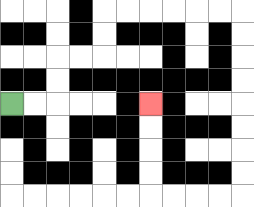{'start': '[0, 4]', 'end': '[6, 4]', 'path_directions': 'R,R,U,U,R,R,U,U,R,R,R,R,R,R,D,D,D,D,D,D,D,D,L,L,L,L,U,U,U,U', 'path_coordinates': '[[0, 4], [1, 4], [2, 4], [2, 3], [2, 2], [3, 2], [4, 2], [4, 1], [4, 0], [5, 0], [6, 0], [7, 0], [8, 0], [9, 0], [10, 0], [10, 1], [10, 2], [10, 3], [10, 4], [10, 5], [10, 6], [10, 7], [10, 8], [9, 8], [8, 8], [7, 8], [6, 8], [6, 7], [6, 6], [6, 5], [6, 4]]'}